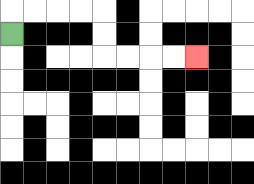{'start': '[0, 1]', 'end': '[8, 2]', 'path_directions': 'U,R,R,R,R,D,D,R,R,R,R', 'path_coordinates': '[[0, 1], [0, 0], [1, 0], [2, 0], [3, 0], [4, 0], [4, 1], [4, 2], [5, 2], [6, 2], [7, 2], [8, 2]]'}